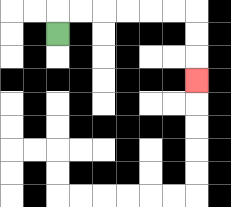{'start': '[2, 1]', 'end': '[8, 3]', 'path_directions': 'U,R,R,R,R,R,R,D,D,D', 'path_coordinates': '[[2, 1], [2, 0], [3, 0], [4, 0], [5, 0], [6, 0], [7, 0], [8, 0], [8, 1], [8, 2], [8, 3]]'}